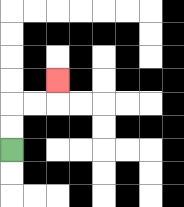{'start': '[0, 6]', 'end': '[2, 3]', 'path_directions': 'U,U,R,R,U', 'path_coordinates': '[[0, 6], [0, 5], [0, 4], [1, 4], [2, 4], [2, 3]]'}